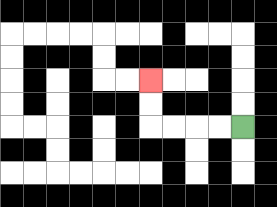{'start': '[10, 5]', 'end': '[6, 3]', 'path_directions': 'L,L,L,L,U,U', 'path_coordinates': '[[10, 5], [9, 5], [8, 5], [7, 5], [6, 5], [6, 4], [6, 3]]'}